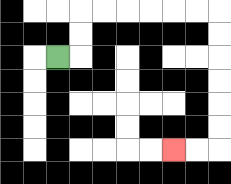{'start': '[2, 2]', 'end': '[7, 6]', 'path_directions': 'R,U,U,R,R,R,R,R,R,D,D,D,D,D,D,L,L', 'path_coordinates': '[[2, 2], [3, 2], [3, 1], [3, 0], [4, 0], [5, 0], [6, 0], [7, 0], [8, 0], [9, 0], [9, 1], [9, 2], [9, 3], [9, 4], [9, 5], [9, 6], [8, 6], [7, 6]]'}